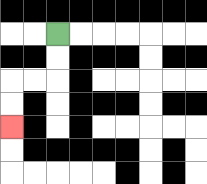{'start': '[2, 1]', 'end': '[0, 5]', 'path_directions': 'D,D,L,L,D,D', 'path_coordinates': '[[2, 1], [2, 2], [2, 3], [1, 3], [0, 3], [0, 4], [0, 5]]'}